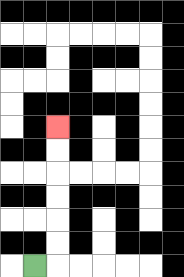{'start': '[1, 11]', 'end': '[2, 5]', 'path_directions': 'R,U,U,U,U,U,U', 'path_coordinates': '[[1, 11], [2, 11], [2, 10], [2, 9], [2, 8], [2, 7], [2, 6], [2, 5]]'}